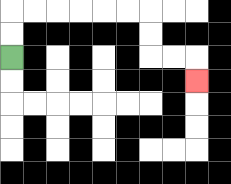{'start': '[0, 2]', 'end': '[8, 3]', 'path_directions': 'U,U,R,R,R,R,R,R,D,D,R,R,D', 'path_coordinates': '[[0, 2], [0, 1], [0, 0], [1, 0], [2, 0], [3, 0], [4, 0], [5, 0], [6, 0], [6, 1], [6, 2], [7, 2], [8, 2], [8, 3]]'}